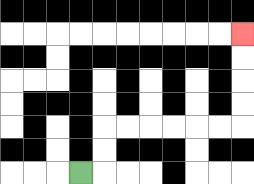{'start': '[3, 7]', 'end': '[10, 1]', 'path_directions': 'R,U,U,R,R,R,R,R,R,U,U,U,U', 'path_coordinates': '[[3, 7], [4, 7], [4, 6], [4, 5], [5, 5], [6, 5], [7, 5], [8, 5], [9, 5], [10, 5], [10, 4], [10, 3], [10, 2], [10, 1]]'}